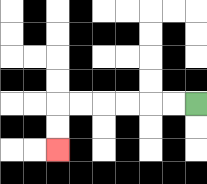{'start': '[8, 4]', 'end': '[2, 6]', 'path_directions': 'L,L,L,L,L,L,D,D', 'path_coordinates': '[[8, 4], [7, 4], [6, 4], [5, 4], [4, 4], [3, 4], [2, 4], [2, 5], [2, 6]]'}